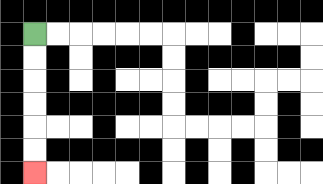{'start': '[1, 1]', 'end': '[1, 7]', 'path_directions': 'D,D,D,D,D,D', 'path_coordinates': '[[1, 1], [1, 2], [1, 3], [1, 4], [1, 5], [1, 6], [1, 7]]'}